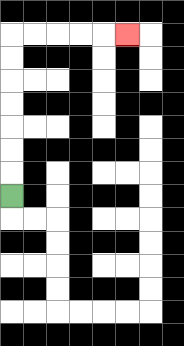{'start': '[0, 8]', 'end': '[5, 1]', 'path_directions': 'U,U,U,U,U,U,U,R,R,R,R,R', 'path_coordinates': '[[0, 8], [0, 7], [0, 6], [0, 5], [0, 4], [0, 3], [0, 2], [0, 1], [1, 1], [2, 1], [3, 1], [4, 1], [5, 1]]'}